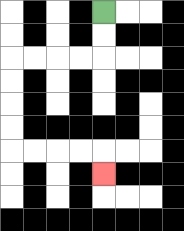{'start': '[4, 0]', 'end': '[4, 7]', 'path_directions': 'D,D,L,L,L,L,D,D,D,D,R,R,R,R,D', 'path_coordinates': '[[4, 0], [4, 1], [4, 2], [3, 2], [2, 2], [1, 2], [0, 2], [0, 3], [0, 4], [0, 5], [0, 6], [1, 6], [2, 6], [3, 6], [4, 6], [4, 7]]'}